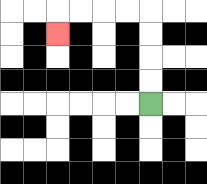{'start': '[6, 4]', 'end': '[2, 1]', 'path_directions': 'U,U,U,U,L,L,L,L,D', 'path_coordinates': '[[6, 4], [6, 3], [6, 2], [6, 1], [6, 0], [5, 0], [4, 0], [3, 0], [2, 0], [2, 1]]'}